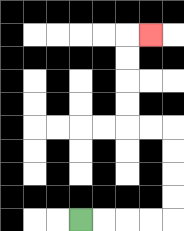{'start': '[3, 9]', 'end': '[6, 1]', 'path_directions': 'R,R,R,R,U,U,U,U,L,L,U,U,U,U,R', 'path_coordinates': '[[3, 9], [4, 9], [5, 9], [6, 9], [7, 9], [7, 8], [7, 7], [7, 6], [7, 5], [6, 5], [5, 5], [5, 4], [5, 3], [5, 2], [5, 1], [6, 1]]'}